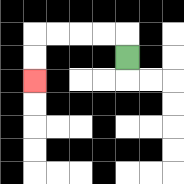{'start': '[5, 2]', 'end': '[1, 3]', 'path_directions': 'U,L,L,L,L,D,D', 'path_coordinates': '[[5, 2], [5, 1], [4, 1], [3, 1], [2, 1], [1, 1], [1, 2], [1, 3]]'}